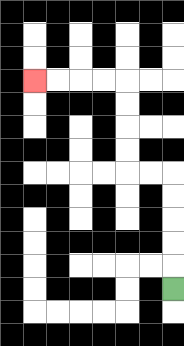{'start': '[7, 12]', 'end': '[1, 3]', 'path_directions': 'U,U,U,U,U,L,L,U,U,U,U,L,L,L,L', 'path_coordinates': '[[7, 12], [7, 11], [7, 10], [7, 9], [7, 8], [7, 7], [6, 7], [5, 7], [5, 6], [5, 5], [5, 4], [5, 3], [4, 3], [3, 3], [2, 3], [1, 3]]'}